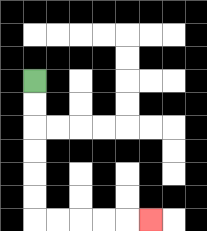{'start': '[1, 3]', 'end': '[6, 9]', 'path_directions': 'D,D,D,D,D,D,R,R,R,R,R', 'path_coordinates': '[[1, 3], [1, 4], [1, 5], [1, 6], [1, 7], [1, 8], [1, 9], [2, 9], [3, 9], [4, 9], [5, 9], [6, 9]]'}